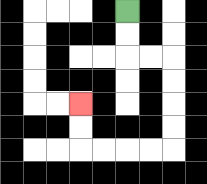{'start': '[5, 0]', 'end': '[3, 4]', 'path_directions': 'D,D,R,R,D,D,D,D,L,L,L,L,U,U', 'path_coordinates': '[[5, 0], [5, 1], [5, 2], [6, 2], [7, 2], [7, 3], [7, 4], [7, 5], [7, 6], [6, 6], [5, 6], [4, 6], [3, 6], [3, 5], [3, 4]]'}